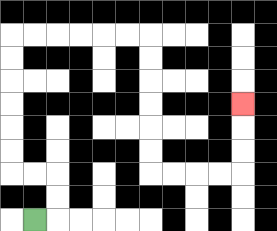{'start': '[1, 9]', 'end': '[10, 4]', 'path_directions': 'R,U,U,L,L,U,U,U,U,U,U,R,R,R,R,R,R,D,D,D,D,D,D,R,R,R,R,U,U,U', 'path_coordinates': '[[1, 9], [2, 9], [2, 8], [2, 7], [1, 7], [0, 7], [0, 6], [0, 5], [0, 4], [0, 3], [0, 2], [0, 1], [1, 1], [2, 1], [3, 1], [4, 1], [5, 1], [6, 1], [6, 2], [6, 3], [6, 4], [6, 5], [6, 6], [6, 7], [7, 7], [8, 7], [9, 7], [10, 7], [10, 6], [10, 5], [10, 4]]'}